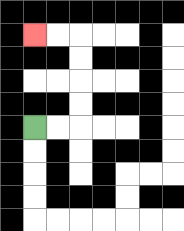{'start': '[1, 5]', 'end': '[1, 1]', 'path_directions': 'R,R,U,U,U,U,L,L', 'path_coordinates': '[[1, 5], [2, 5], [3, 5], [3, 4], [3, 3], [3, 2], [3, 1], [2, 1], [1, 1]]'}